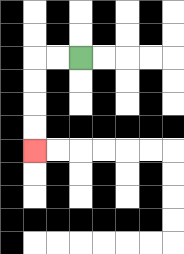{'start': '[3, 2]', 'end': '[1, 6]', 'path_directions': 'L,L,D,D,D,D', 'path_coordinates': '[[3, 2], [2, 2], [1, 2], [1, 3], [1, 4], [1, 5], [1, 6]]'}